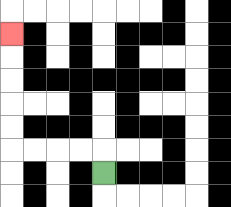{'start': '[4, 7]', 'end': '[0, 1]', 'path_directions': 'U,L,L,L,L,U,U,U,U,U', 'path_coordinates': '[[4, 7], [4, 6], [3, 6], [2, 6], [1, 6], [0, 6], [0, 5], [0, 4], [0, 3], [0, 2], [0, 1]]'}